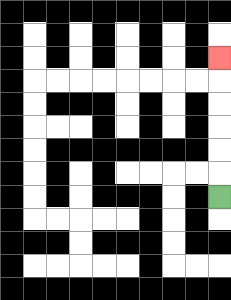{'start': '[9, 8]', 'end': '[9, 2]', 'path_directions': 'U,U,U,U,U,U', 'path_coordinates': '[[9, 8], [9, 7], [9, 6], [9, 5], [9, 4], [9, 3], [9, 2]]'}